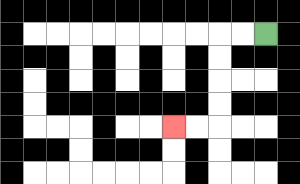{'start': '[11, 1]', 'end': '[7, 5]', 'path_directions': 'L,L,D,D,D,D,L,L', 'path_coordinates': '[[11, 1], [10, 1], [9, 1], [9, 2], [9, 3], [9, 4], [9, 5], [8, 5], [7, 5]]'}